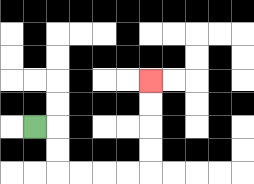{'start': '[1, 5]', 'end': '[6, 3]', 'path_directions': 'R,D,D,R,R,R,R,U,U,U,U', 'path_coordinates': '[[1, 5], [2, 5], [2, 6], [2, 7], [3, 7], [4, 7], [5, 7], [6, 7], [6, 6], [6, 5], [6, 4], [6, 3]]'}